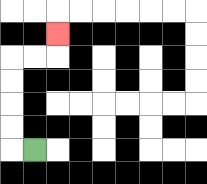{'start': '[1, 6]', 'end': '[2, 1]', 'path_directions': 'L,U,U,U,U,R,R,U', 'path_coordinates': '[[1, 6], [0, 6], [0, 5], [0, 4], [0, 3], [0, 2], [1, 2], [2, 2], [2, 1]]'}